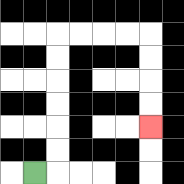{'start': '[1, 7]', 'end': '[6, 5]', 'path_directions': 'R,U,U,U,U,U,U,R,R,R,R,D,D,D,D', 'path_coordinates': '[[1, 7], [2, 7], [2, 6], [2, 5], [2, 4], [2, 3], [2, 2], [2, 1], [3, 1], [4, 1], [5, 1], [6, 1], [6, 2], [6, 3], [6, 4], [6, 5]]'}